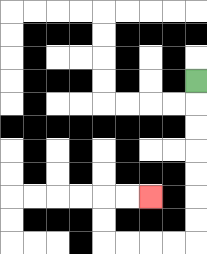{'start': '[8, 3]', 'end': '[6, 8]', 'path_directions': 'D,D,D,D,D,D,D,L,L,L,L,U,U,R,R', 'path_coordinates': '[[8, 3], [8, 4], [8, 5], [8, 6], [8, 7], [8, 8], [8, 9], [8, 10], [7, 10], [6, 10], [5, 10], [4, 10], [4, 9], [4, 8], [5, 8], [6, 8]]'}